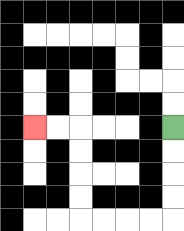{'start': '[7, 5]', 'end': '[1, 5]', 'path_directions': 'D,D,D,D,L,L,L,L,U,U,U,U,L,L', 'path_coordinates': '[[7, 5], [7, 6], [7, 7], [7, 8], [7, 9], [6, 9], [5, 9], [4, 9], [3, 9], [3, 8], [3, 7], [3, 6], [3, 5], [2, 5], [1, 5]]'}